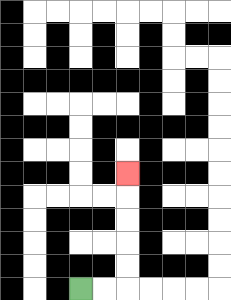{'start': '[3, 12]', 'end': '[5, 7]', 'path_directions': 'R,R,U,U,U,U,U', 'path_coordinates': '[[3, 12], [4, 12], [5, 12], [5, 11], [5, 10], [5, 9], [5, 8], [5, 7]]'}